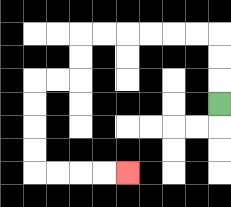{'start': '[9, 4]', 'end': '[5, 7]', 'path_directions': 'U,U,U,L,L,L,L,L,L,D,D,L,L,D,D,D,D,R,R,R,R', 'path_coordinates': '[[9, 4], [9, 3], [9, 2], [9, 1], [8, 1], [7, 1], [6, 1], [5, 1], [4, 1], [3, 1], [3, 2], [3, 3], [2, 3], [1, 3], [1, 4], [1, 5], [1, 6], [1, 7], [2, 7], [3, 7], [4, 7], [5, 7]]'}